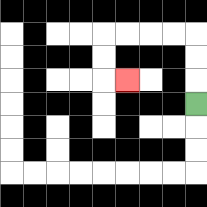{'start': '[8, 4]', 'end': '[5, 3]', 'path_directions': 'U,U,U,L,L,L,L,D,D,R', 'path_coordinates': '[[8, 4], [8, 3], [8, 2], [8, 1], [7, 1], [6, 1], [5, 1], [4, 1], [4, 2], [4, 3], [5, 3]]'}